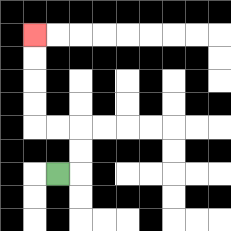{'start': '[2, 7]', 'end': '[1, 1]', 'path_directions': 'R,U,U,L,L,U,U,U,U', 'path_coordinates': '[[2, 7], [3, 7], [3, 6], [3, 5], [2, 5], [1, 5], [1, 4], [1, 3], [1, 2], [1, 1]]'}